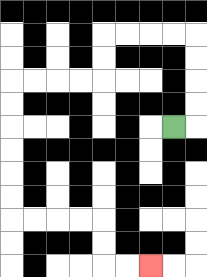{'start': '[7, 5]', 'end': '[6, 11]', 'path_directions': 'R,U,U,U,U,L,L,L,L,D,D,L,L,L,L,D,D,D,D,D,D,R,R,R,R,D,D,R,R', 'path_coordinates': '[[7, 5], [8, 5], [8, 4], [8, 3], [8, 2], [8, 1], [7, 1], [6, 1], [5, 1], [4, 1], [4, 2], [4, 3], [3, 3], [2, 3], [1, 3], [0, 3], [0, 4], [0, 5], [0, 6], [0, 7], [0, 8], [0, 9], [1, 9], [2, 9], [3, 9], [4, 9], [4, 10], [4, 11], [5, 11], [6, 11]]'}